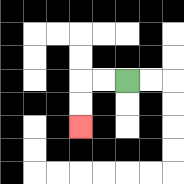{'start': '[5, 3]', 'end': '[3, 5]', 'path_directions': 'L,L,D,D', 'path_coordinates': '[[5, 3], [4, 3], [3, 3], [3, 4], [3, 5]]'}